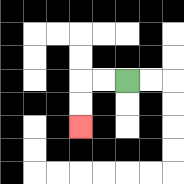{'start': '[5, 3]', 'end': '[3, 5]', 'path_directions': 'L,L,D,D', 'path_coordinates': '[[5, 3], [4, 3], [3, 3], [3, 4], [3, 5]]'}